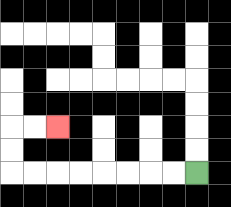{'start': '[8, 7]', 'end': '[2, 5]', 'path_directions': 'L,L,L,L,L,L,L,L,U,U,R,R', 'path_coordinates': '[[8, 7], [7, 7], [6, 7], [5, 7], [4, 7], [3, 7], [2, 7], [1, 7], [0, 7], [0, 6], [0, 5], [1, 5], [2, 5]]'}